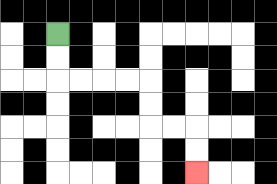{'start': '[2, 1]', 'end': '[8, 7]', 'path_directions': 'D,D,R,R,R,R,D,D,R,R,D,D', 'path_coordinates': '[[2, 1], [2, 2], [2, 3], [3, 3], [4, 3], [5, 3], [6, 3], [6, 4], [6, 5], [7, 5], [8, 5], [8, 6], [8, 7]]'}